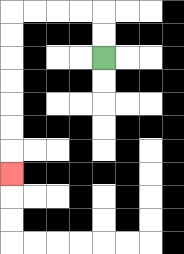{'start': '[4, 2]', 'end': '[0, 7]', 'path_directions': 'U,U,L,L,L,L,D,D,D,D,D,D,D', 'path_coordinates': '[[4, 2], [4, 1], [4, 0], [3, 0], [2, 0], [1, 0], [0, 0], [0, 1], [0, 2], [0, 3], [0, 4], [0, 5], [0, 6], [0, 7]]'}